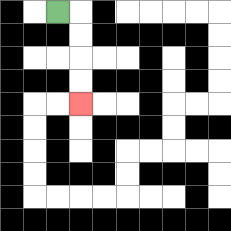{'start': '[2, 0]', 'end': '[3, 4]', 'path_directions': 'R,D,D,D,D', 'path_coordinates': '[[2, 0], [3, 0], [3, 1], [3, 2], [3, 3], [3, 4]]'}